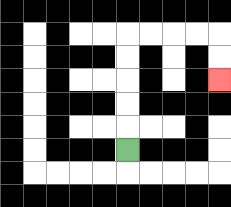{'start': '[5, 6]', 'end': '[9, 3]', 'path_directions': 'U,U,U,U,U,R,R,R,R,D,D', 'path_coordinates': '[[5, 6], [5, 5], [5, 4], [5, 3], [5, 2], [5, 1], [6, 1], [7, 1], [8, 1], [9, 1], [9, 2], [9, 3]]'}